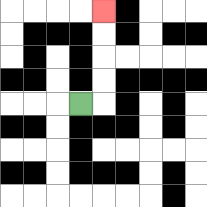{'start': '[3, 4]', 'end': '[4, 0]', 'path_directions': 'R,U,U,U,U', 'path_coordinates': '[[3, 4], [4, 4], [4, 3], [4, 2], [4, 1], [4, 0]]'}